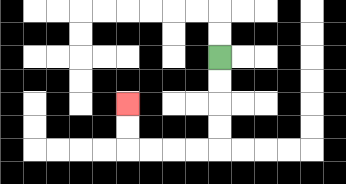{'start': '[9, 2]', 'end': '[5, 4]', 'path_directions': 'D,D,D,D,L,L,L,L,U,U', 'path_coordinates': '[[9, 2], [9, 3], [9, 4], [9, 5], [9, 6], [8, 6], [7, 6], [6, 6], [5, 6], [5, 5], [5, 4]]'}